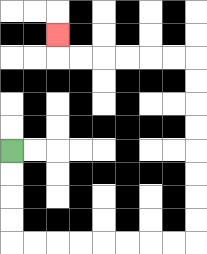{'start': '[0, 6]', 'end': '[2, 1]', 'path_directions': 'D,D,D,D,R,R,R,R,R,R,R,R,U,U,U,U,U,U,U,U,L,L,L,L,L,L,U', 'path_coordinates': '[[0, 6], [0, 7], [0, 8], [0, 9], [0, 10], [1, 10], [2, 10], [3, 10], [4, 10], [5, 10], [6, 10], [7, 10], [8, 10], [8, 9], [8, 8], [8, 7], [8, 6], [8, 5], [8, 4], [8, 3], [8, 2], [7, 2], [6, 2], [5, 2], [4, 2], [3, 2], [2, 2], [2, 1]]'}